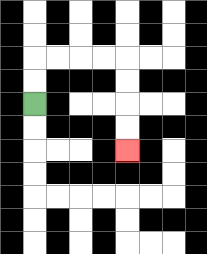{'start': '[1, 4]', 'end': '[5, 6]', 'path_directions': 'U,U,R,R,R,R,D,D,D,D', 'path_coordinates': '[[1, 4], [1, 3], [1, 2], [2, 2], [3, 2], [4, 2], [5, 2], [5, 3], [5, 4], [5, 5], [5, 6]]'}